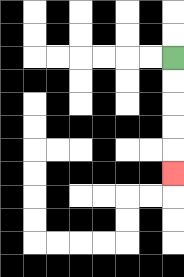{'start': '[7, 2]', 'end': '[7, 7]', 'path_directions': 'D,D,D,D,D', 'path_coordinates': '[[7, 2], [7, 3], [7, 4], [7, 5], [7, 6], [7, 7]]'}